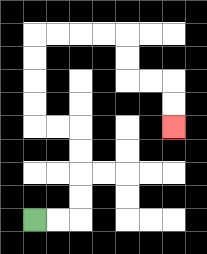{'start': '[1, 9]', 'end': '[7, 5]', 'path_directions': 'R,R,U,U,U,U,L,L,U,U,U,U,R,R,R,R,D,D,R,R,D,D', 'path_coordinates': '[[1, 9], [2, 9], [3, 9], [3, 8], [3, 7], [3, 6], [3, 5], [2, 5], [1, 5], [1, 4], [1, 3], [1, 2], [1, 1], [2, 1], [3, 1], [4, 1], [5, 1], [5, 2], [5, 3], [6, 3], [7, 3], [7, 4], [7, 5]]'}